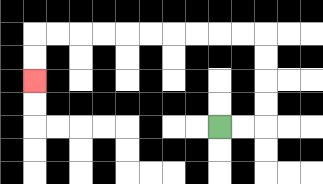{'start': '[9, 5]', 'end': '[1, 3]', 'path_directions': 'R,R,U,U,U,U,L,L,L,L,L,L,L,L,L,L,D,D', 'path_coordinates': '[[9, 5], [10, 5], [11, 5], [11, 4], [11, 3], [11, 2], [11, 1], [10, 1], [9, 1], [8, 1], [7, 1], [6, 1], [5, 1], [4, 1], [3, 1], [2, 1], [1, 1], [1, 2], [1, 3]]'}